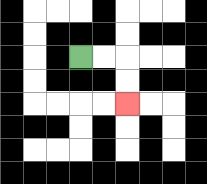{'start': '[3, 2]', 'end': '[5, 4]', 'path_directions': 'R,R,D,D', 'path_coordinates': '[[3, 2], [4, 2], [5, 2], [5, 3], [5, 4]]'}